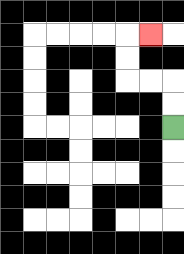{'start': '[7, 5]', 'end': '[6, 1]', 'path_directions': 'U,U,L,L,U,U,R', 'path_coordinates': '[[7, 5], [7, 4], [7, 3], [6, 3], [5, 3], [5, 2], [5, 1], [6, 1]]'}